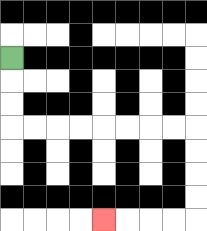{'start': '[0, 2]', 'end': '[4, 9]', 'path_directions': 'D,D,D,R,R,R,R,R,R,R,R,D,D,D,D,L,L,L,L', 'path_coordinates': '[[0, 2], [0, 3], [0, 4], [0, 5], [1, 5], [2, 5], [3, 5], [4, 5], [5, 5], [6, 5], [7, 5], [8, 5], [8, 6], [8, 7], [8, 8], [8, 9], [7, 9], [6, 9], [5, 9], [4, 9]]'}